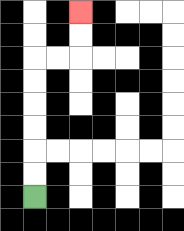{'start': '[1, 8]', 'end': '[3, 0]', 'path_directions': 'U,U,U,U,U,U,R,R,U,U', 'path_coordinates': '[[1, 8], [1, 7], [1, 6], [1, 5], [1, 4], [1, 3], [1, 2], [2, 2], [3, 2], [3, 1], [3, 0]]'}